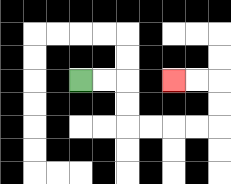{'start': '[3, 3]', 'end': '[7, 3]', 'path_directions': 'R,R,D,D,R,R,R,R,U,U,L,L', 'path_coordinates': '[[3, 3], [4, 3], [5, 3], [5, 4], [5, 5], [6, 5], [7, 5], [8, 5], [9, 5], [9, 4], [9, 3], [8, 3], [7, 3]]'}